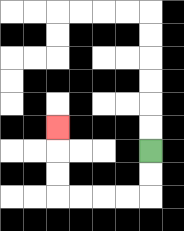{'start': '[6, 6]', 'end': '[2, 5]', 'path_directions': 'D,D,L,L,L,L,U,U,U', 'path_coordinates': '[[6, 6], [6, 7], [6, 8], [5, 8], [4, 8], [3, 8], [2, 8], [2, 7], [2, 6], [2, 5]]'}